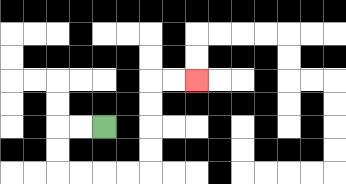{'start': '[4, 5]', 'end': '[8, 3]', 'path_directions': 'L,L,D,D,R,R,R,R,U,U,U,U,R,R', 'path_coordinates': '[[4, 5], [3, 5], [2, 5], [2, 6], [2, 7], [3, 7], [4, 7], [5, 7], [6, 7], [6, 6], [6, 5], [6, 4], [6, 3], [7, 3], [8, 3]]'}